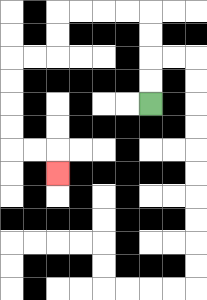{'start': '[6, 4]', 'end': '[2, 7]', 'path_directions': 'U,U,U,U,L,L,L,L,D,D,L,L,D,D,D,D,R,R,D', 'path_coordinates': '[[6, 4], [6, 3], [6, 2], [6, 1], [6, 0], [5, 0], [4, 0], [3, 0], [2, 0], [2, 1], [2, 2], [1, 2], [0, 2], [0, 3], [0, 4], [0, 5], [0, 6], [1, 6], [2, 6], [2, 7]]'}